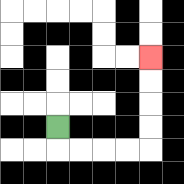{'start': '[2, 5]', 'end': '[6, 2]', 'path_directions': 'D,R,R,R,R,U,U,U,U', 'path_coordinates': '[[2, 5], [2, 6], [3, 6], [4, 6], [5, 6], [6, 6], [6, 5], [6, 4], [6, 3], [6, 2]]'}